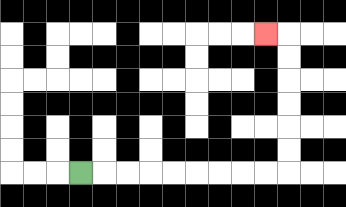{'start': '[3, 7]', 'end': '[11, 1]', 'path_directions': 'R,R,R,R,R,R,R,R,R,U,U,U,U,U,U,L', 'path_coordinates': '[[3, 7], [4, 7], [5, 7], [6, 7], [7, 7], [8, 7], [9, 7], [10, 7], [11, 7], [12, 7], [12, 6], [12, 5], [12, 4], [12, 3], [12, 2], [12, 1], [11, 1]]'}